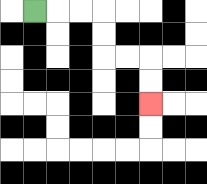{'start': '[1, 0]', 'end': '[6, 4]', 'path_directions': 'R,R,R,D,D,R,R,D,D', 'path_coordinates': '[[1, 0], [2, 0], [3, 0], [4, 0], [4, 1], [4, 2], [5, 2], [6, 2], [6, 3], [6, 4]]'}